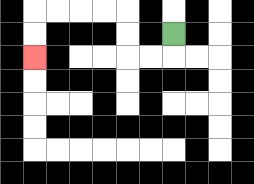{'start': '[7, 1]', 'end': '[1, 2]', 'path_directions': 'D,L,L,U,U,L,L,L,L,D,D', 'path_coordinates': '[[7, 1], [7, 2], [6, 2], [5, 2], [5, 1], [5, 0], [4, 0], [3, 0], [2, 0], [1, 0], [1, 1], [1, 2]]'}